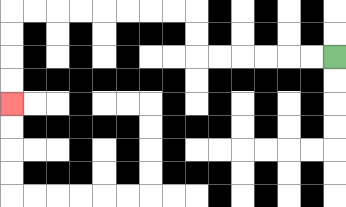{'start': '[14, 2]', 'end': '[0, 4]', 'path_directions': 'L,L,L,L,L,L,U,U,L,L,L,L,L,L,L,L,D,D,D,D', 'path_coordinates': '[[14, 2], [13, 2], [12, 2], [11, 2], [10, 2], [9, 2], [8, 2], [8, 1], [8, 0], [7, 0], [6, 0], [5, 0], [4, 0], [3, 0], [2, 0], [1, 0], [0, 0], [0, 1], [0, 2], [0, 3], [0, 4]]'}